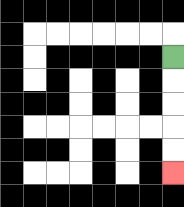{'start': '[7, 2]', 'end': '[7, 7]', 'path_directions': 'D,D,D,D,D', 'path_coordinates': '[[7, 2], [7, 3], [7, 4], [7, 5], [7, 6], [7, 7]]'}